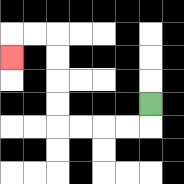{'start': '[6, 4]', 'end': '[0, 2]', 'path_directions': 'D,L,L,L,L,U,U,U,U,L,L,D', 'path_coordinates': '[[6, 4], [6, 5], [5, 5], [4, 5], [3, 5], [2, 5], [2, 4], [2, 3], [2, 2], [2, 1], [1, 1], [0, 1], [0, 2]]'}